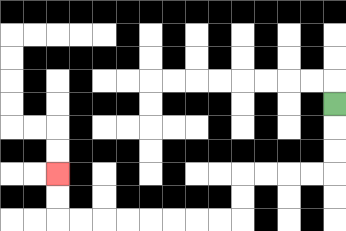{'start': '[14, 4]', 'end': '[2, 7]', 'path_directions': 'D,D,D,L,L,L,L,D,D,L,L,L,L,L,L,L,L,U,U', 'path_coordinates': '[[14, 4], [14, 5], [14, 6], [14, 7], [13, 7], [12, 7], [11, 7], [10, 7], [10, 8], [10, 9], [9, 9], [8, 9], [7, 9], [6, 9], [5, 9], [4, 9], [3, 9], [2, 9], [2, 8], [2, 7]]'}